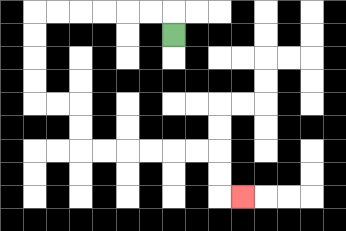{'start': '[7, 1]', 'end': '[10, 8]', 'path_directions': 'U,L,L,L,L,L,L,D,D,D,D,R,R,D,D,R,R,R,R,R,R,D,D,R', 'path_coordinates': '[[7, 1], [7, 0], [6, 0], [5, 0], [4, 0], [3, 0], [2, 0], [1, 0], [1, 1], [1, 2], [1, 3], [1, 4], [2, 4], [3, 4], [3, 5], [3, 6], [4, 6], [5, 6], [6, 6], [7, 6], [8, 6], [9, 6], [9, 7], [9, 8], [10, 8]]'}